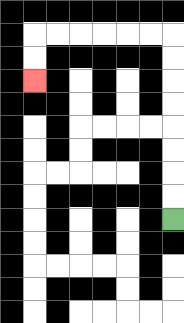{'start': '[7, 9]', 'end': '[1, 3]', 'path_directions': 'U,U,U,U,U,U,U,U,L,L,L,L,L,L,D,D', 'path_coordinates': '[[7, 9], [7, 8], [7, 7], [7, 6], [7, 5], [7, 4], [7, 3], [7, 2], [7, 1], [6, 1], [5, 1], [4, 1], [3, 1], [2, 1], [1, 1], [1, 2], [1, 3]]'}